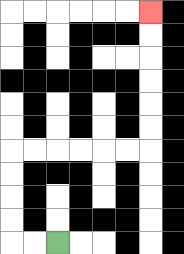{'start': '[2, 10]', 'end': '[6, 0]', 'path_directions': 'L,L,U,U,U,U,R,R,R,R,R,R,U,U,U,U,U,U', 'path_coordinates': '[[2, 10], [1, 10], [0, 10], [0, 9], [0, 8], [0, 7], [0, 6], [1, 6], [2, 6], [3, 6], [4, 6], [5, 6], [6, 6], [6, 5], [6, 4], [6, 3], [6, 2], [6, 1], [6, 0]]'}